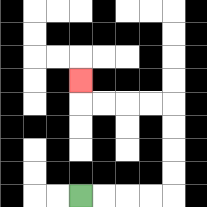{'start': '[3, 8]', 'end': '[3, 3]', 'path_directions': 'R,R,R,R,U,U,U,U,L,L,L,L,U', 'path_coordinates': '[[3, 8], [4, 8], [5, 8], [6, 8], [7, 8], [7, 7], [7, 6], [7, 5], [7, 4], [6, 4], [5, 4], [4, 4], [3, 4], [3, 3]]'}